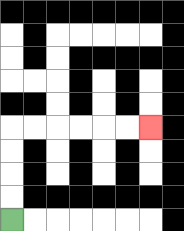{'start': '[0, 9]', 'end': '[6, 5]', 'path_directions': 'U,U,U,U,R,R,R,R,R,R', 'path_coordinates': '[[0, 9], [0, 8], [0, 7], [0, 6], [0, 5], [1, 5], [2, 5], [3, 5], [4, 5], [5, 5], [6, 5]]'}